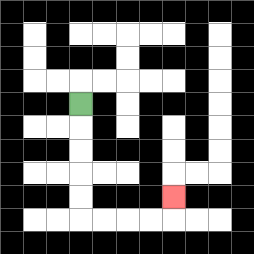{'start': '[3, 4]', 'end': '[7, 8]', 'path_directions': 'D,D,D,D,D,R,R,R,R,U', 'path_coordinates': '[[3, 4], [3, 5], [3, 6], [3, 7], [3, 8], [3, 9], [4, 9], [5, 9], [6, 9], [7, 9], [7, 8]]'}